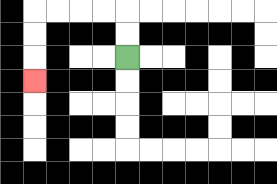{'start': '[5, 2]', 'end': '[1, 3]', 'path_directions': 'U,U,L,L,L,L,D,D,D', 'path_coordinates': '[[5, 2], [5, 1], [5, 0], [4, 0], [3, 0], [2, 0], [1, 0], [1, 1], [1, 2], [1, 3]]'}